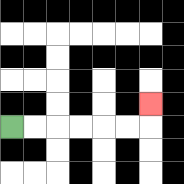{'start': '[0, 5]', 'end': '[6, 4]', 'path_directions': 'R,R,R,R,R,R,U', 'path_coordinates': '[[0, 5], [1, 5], [2, 5], [3, 5], [4, 5], [5, 5], [6, 5], [6, 4]]'}